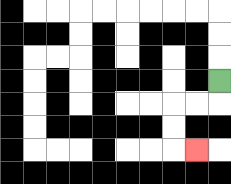{'start': '[9, 3]', 'end': '[8, 6]', 'path_directions': 'D,L,L,D,D,R', 'path_coordinates': '[[9, 3], [9, 4], [8, 4], [7, 4], [7, 5], [7, 6], [8, 6]]'}